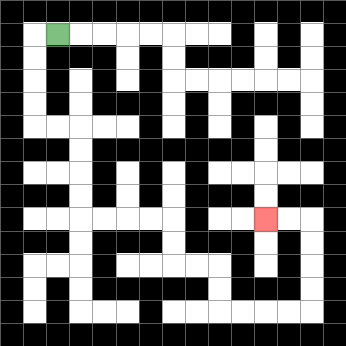{'start': '[2, 1]', 'end': '[11, 9]', 'path_directions': 'L,D,D,D,D,R,R,D,D,D,D,R,R,R,R,D,D,R,R,D,D,R,R,R,R,U,U,U,U,L,L', 'path_coordinates': '[[2, 1], [1, 1], [1, 2], [1, 3], [1, 4], [1, 5], [2, 5], [3, 5], [3, 6], [3, 7], [3, 8], [3, 9], [4, 9], [5, 9], [6, 9], [7, 9], [7, 10], [7, 11], [8, 11], [9, 11], [9, 12], [9, 13], [10, 13], [11, 13], [12, 13], [13, 13], [13, 12], [13, 11], [13, 10], [13, 9], [12, 9], [11, 9]]'}